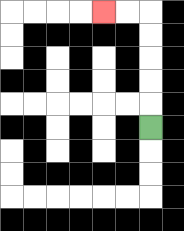{'start': '[6, 5]', 'end': '[4, 0]', 'path_directions': 'U,U,U,U,U,L,L', 'path_coordinates': '[[6, 5], [6, 4], [6, 3], [6, 2], [6, 1], [6, 0], [5, 0], [4, 0]]'}